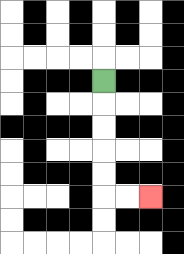{'start': '[4, 3]', 'end': '[6, 8]', 'path_directions': 'D,D,D,D,D,R,R', 'path_coordinates': '[[4, 3], [4, 4], [4, 5], [4, 6], [4, 7], [4, 8], [5, 8], [6, 8]]'}